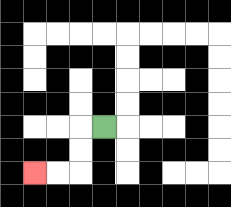{'start': '[4, 5]', 'end': '[1, 7]', 'path_directions': 'L,D,D,L,L', 'path_coordinates': '[[4, 5], [3, 5], [3, 6], [3, 7], [2, 7], [1, 7]]'}